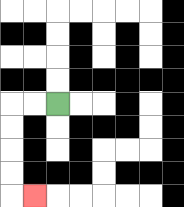{'start': '[2, 4]', 'end': '[1, 8]', 'path_directions': 'L,L,D,D,D,D,R', 'path_coordinates': '[[2, 4], [1, 4], [0, 4], [0, 5], [0, 6], [0, 7], [0, 8], [1, 8]]'}